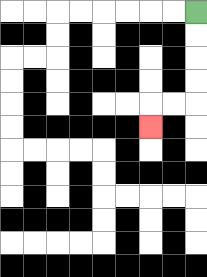{'start': '[8, 0]', 'end': '[6, 5]', 'path_directions': 'D,D,D,D,L,L,D', 'path_coordinates': '[[8, 0], [8, 1], [8, 2], [8, 3], [8, 4], [7, 4], [6, 4], [6, 5]]'}